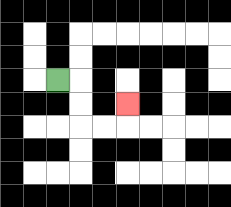{'start': '[2, 3]', 'end': '[5, 4]', 'path_directions': 'R,D,D,R,R,U', 'path_coordinates': '[[2, 3], [3, 3], [3, 4], [3, 5], [4, 5], [5, 5], [5, 4]]'}